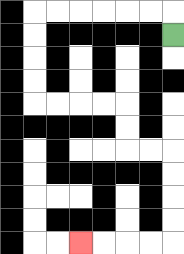{'start': '[7, 1]', 'end': '[3, 10]', 'path_directions': 'U,L,L,L,L,L,L,D,D,D,D,R,R,R,R,D,D,R,R,D,D,D,D,L,L,L,L', 'path_coordinates': '[[7, 1], [7, 0], [6, 0], [5, 0], [4, 0], [3, 0], [2, 0], [1, 0], [1, 1], [1, 2], [1, 3], [1, 4], [2, 4], [3, 4], [4, 4], [5, 4], [5, 5], [5, 6], [6, 6], [7, 6], [7, 7], [7, 8], [7, 9], [7, 10], [6, 10], [5, 10], [4, 10], [3, 10]]'}